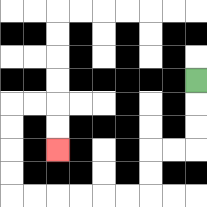{'start': '[8, 3]', 'end': '[2, 6]', 'path_directions': 'D,D,D,L,L,D,D,L,L,L,L,L,L,U,U,U,U,R,R,D,D', 'path_coordinates': '[[8, 3], [8, 4], [8, 5], [8, 6], [7, 6], [6, 6], [6, 7], [6, 8], [5, 8], [4, 8], [3, 8], [2, 8], [1, 8], [0, 8], [0, 7], [0, 6], [0, 5], [0, 4], [1, 4], [2, 4], [2, 5], [2, 6]]'}